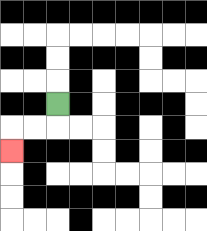{'start': '[2, 4]', 'end': '[0, 6]', 'path_directions': 'D,L,L,D', 'path_coordinates': '[[2, 4], [2, 5], [1, 5], [0, 5], [0, 6]]'}